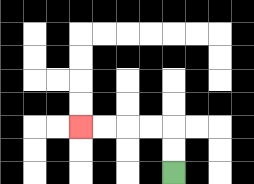{'start': '[7, 7]', 'end': '[3, 5]', 'path_directions': 'U,U,L,L,L,L', 'path_coordinates': '[[7, 7], [7, 6], [7, 5], [6, 5], [5, 5], [4, 5], [3, 5]]'}